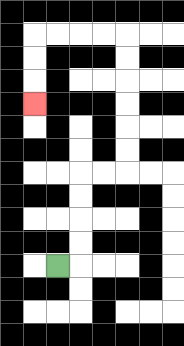{'start': '[2, 11]', 'end': '[1, 4]', 'path_directions': 'R,U,U,U,U,R,R,U,U,U,U,U,U,L,L,L,L,D,D,D', 'path_coordinates': '[[2, 11], [3, 11], [3, 10], [3, 9], [3, 8], [3, 7], [4, 7], [5, 7], [5, 6], [5, 5], [5, 4], [5, 3], [5, 2], [5, 1], [4, 1], [3, 1], [2, 1], [1, 1], [1, 2], [1, 3], [1, 4]]'}